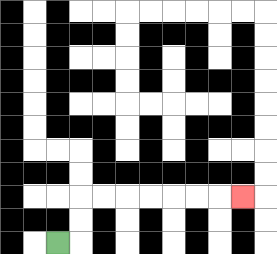{'start': '[2, 10]', 'end': '[10, 8]', 'path_directions': 'R,U,U,R,R,R,R,R,R,R', 'path_coordinates': '[[2, 10], [3, 10], [3, 9], [3, 8], [4, 8], [5, 8], [6, 8], [7, 8], [8, 8], [9, 8], [10, 8]]'}